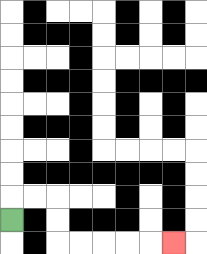{'start': '[0, 9]', 'end': '[7, 10]', 'path_directions': 'U,R,R,D,D,R,R,R,R,R', 'path_coordinates': '[[0, 9], [0, 8], [1, 8], [2, 8], [2, 9], [2, 10], [3, 10], [4, 10], [5, 10], [6, 10], [7, 10]]'}